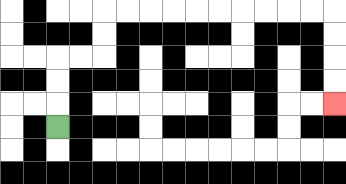{'start': '[2, 5]', 'end': '[14, 4]', 'path_directions': 'U,U,U,R,R,U,U,R,R,R,R,R,R,R,R,R,R,D,D,D,D', 'path_coordinates': '[[2, 5], [2, 4], [2, 3], [2, 2], [3, 2], [4, 2], [4, 1], [4, 0], [5, 0], [6, 0], [7, 0], [8, 0], [9, 0], [10, 0], [11, 0], [12, 0], [13, 0], [14, 0], [14, 1], [14, 2], [14, 3], [14, 4]]'}